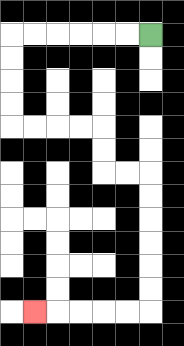{'start': '[6, 1]', 'end': '[1, 13]', 'path_directions': 'L,L,L,L,L,L,D,D,D,D,R,R,R,R,D,D,R,R,D,D,D,D,D,D,L,L,L,L,L', 'path_coordinates': '[[6, 1], [5, 1], [4, 1], [3, 1], [2, 1], [1, 1], [0, 1], [0, 2], [0, 3], [0, 4], [0, 5], [1, 5], [2, 5], [3, 5], [4, 5], [4, 6], [4, 7], [5, 7], [6, 7], [6, 8], [6, 9], [6, 10], [6, 11], [6, 12], [6, 13], [5, 13], [4, 13], [3, 13], [2, 13], [1, 13]]'}